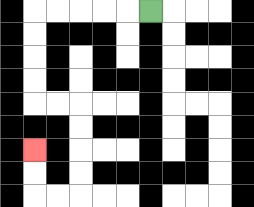{'start': '[6, 0]', 'end': '[1, 6]', 'path_directions': 'L,L,L,L,L,D,D,D,D,R,R,D,D,D,D,L,L,U,U', 'path_coordinates': '[[6, 0], [5, 0], [4, 0], [3, 0], [2, 0], [1, 0], [1, 1], [1, 2], [1, 3], [1, 4], [2, 4], [3, 4], [3, 5], [3, 6], [3, 7], [3, 8], [2, 8], [1, 8], [1, 7], [1, 6]]'}